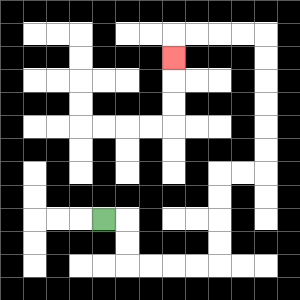{'start': '[4, 9]', 'end': '[7, 2]', 'path_directions': 'R,D,D,R,R,R,R,U,U,U,U,R,R,U,U,U,U,U,U,L,L,L,L,D', 'path_coordinates': '[[4, 9], [5, 9], [5, 10], [5, 11], [6, 11], [7, 11], [8, 11], [9, 11], [9, 10], [9, 9], [9, 8], [9, 7], [10, 7], [11, 7], [11, 6], [11, 5], [11, 4], [11, 3], [11, 2], [11, 1], [10, 1], [9, 1], [8, 1], [7, 1], [7, 2]]'}